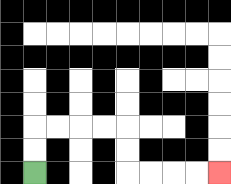{'start': '[1, 7]', 'end': '[9, 7]', 'path_directions': 'U,U,R,R,R,R,D,D,R,R,R,R', 'path_coordinates': '[[1, 7], [1, 6], [1, 5], [2, 5], [3, 5], [4, 5], [5, 5], [5, 6], [5, 7], [6, 7], [7, 7], [8, 7], [9, 7]]'}